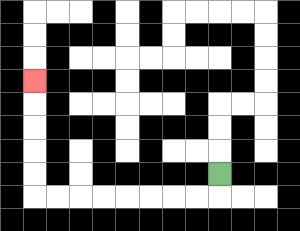{'start': '[9, 7]', 'end': '[1, 3]', 'path_directions': 'D,L,L,L,L,L,L,L,L,U,U,U,U,U', 'path_coordinates': '[[9, 7], [9, 8], [8, 8], [7, 8], [6, 8], [5, 8], [4, 8], [3, 8], [2, 8], [1, 8], [1, 7], [1, 6], [1, 5], [1, 4], [1, 3]]'}